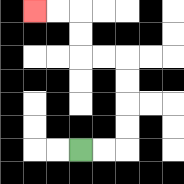{'start': '[3, 6]', 'end': '[1, 0]', 'path_directions': 'R,R,U,U,U,U,L,L,U,U,L,L', 'path_coordinates': '[[3, 6], [4, 6], [5, 6], [5, 5], [5, 4], [5, 3], [5, 2], [4, 2], [3, 2], [3, 1], [3, 0], [2, 0], [1, 0]]'}